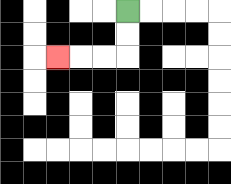{'start': '[5, 0]', 'end': '[2, 2]', 'path_directions': 'D,D,L,L,L', 'path_coordinates': '[[5, 0], [5, 1], [5, 2], [4, 2], [3, 2], [2, 2]]'}